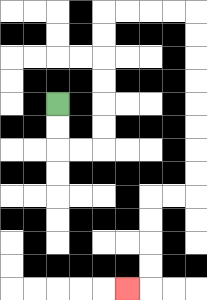{'start': '[2, 4]', 'end': '[5, 12]', 'path_directions': 'D,D,R,R,U,U,U,U,U,U,R,R,R,R,D,D,D,D,D,D,D,D,L,L,D,D,D,D,L', 'path_coordinates': '[[2, 4], [2, 5], [2, 6], [3, 6], [4, 6], [4, 5], [4, 4], [4, 3], [4, 2], [4, 1], [4, 0], [5, 0], [6, 0], [7, 0], [8, 0], [8, 1], [8, 2], [8, 3], [8, 4], [8, 5], [8, 6], [8, 7], [8, 8], [7, 8], [6, 8], [6, 9], [6, 10], [6, 11], [6, 12], [5, 12]]'}